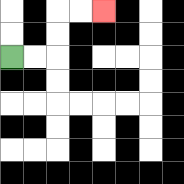{'start': '[0, 2]', 'end': '[4, 0]', 'path_directions': 'R,R,U,U,R,R', 'path_coordinates': '[[0, 2], [1, 2], [2, 2], [2, 1], [2, 0], [3, 0], [4, 0]]'}